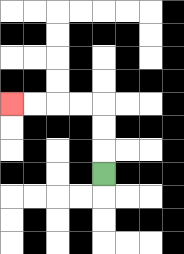{'start': '[4, 7]', 'end': '[0, 4]', 'path_directions': 'U,U,U,L,L,L,L', 'path_coordinates': '[[4, 7], [4, 6], [4, 5], [4, 4], [3, 4], [2, 4], [1, 4], [0, 4]]'}